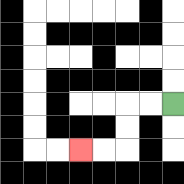{'start': '[7, 4]', 'end': '[3, 6]', 'path_directions': 'L,L,D,D,L,L', 'path_coordinates': '[[7, 4], [6, 4], [5, 4], [5, 5], [5, 6], [4, 6], [3, 6]]'}